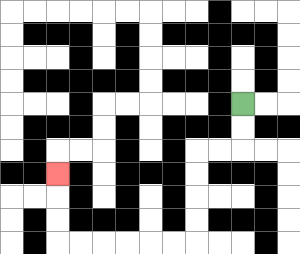{'start': '[10, 4]', 'end': '[2, 7]', 'path_directions': 'D,D,L,L,D,D,D,D,L,L,L,L,L,L,U,U,U', 'path_coordinates': '[[10, 4], [10, 5], [10, 6], [9, 6], [8, 6], [8, 7], [8, 8], [8, 9], [8, 10], [7, 10], [6, 10], [5, 10], [4, 10], [3, 10], [2, 10], [2, 9], [2, 8], [2, 7]]'}